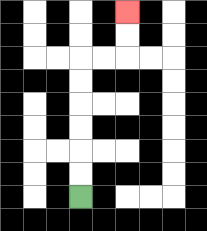{'start': '[3, 8]', 'end': '[5, 0]', 'path_directions': 'U,U,U,U,U,U,R,R,U,U', 'path_coordinates': '[[3, 8], [3, 7], [3, 6], [3, 5], [3, 4], [3, 3], [3, 2], [4, 2], [5, 2], [5, 1], [5, 0]]'}